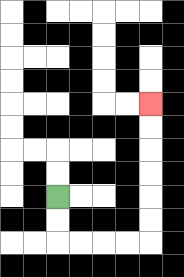{'start': '[2, 8]', 'end': '[6, 4]', 'path_directions': 'D,D,R,R,R,R,U,U,U,U,U,U', 'path_coordinates': '[[2, 8], [2, 9], [2, 10], [3, 10], [4, 10], [5, 10], [6, 10], [6, 9], [6, 8], [6, 7], [6, 6], [6, 5], [6, 4]]'}